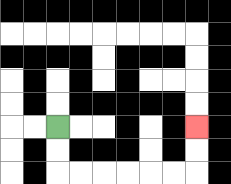{'start': '[2, 5]', 'end': '[8, 5]', 'path_directions': 'D,D,R,R,R,R,R,R,U,U', 'path_coordinates': '[[2, 5], [2, 6], [2, 7], [3, 7], [4, 7], [5, 7], [6, 7], [7, 7], [8, 7], [8, 6], [8, 5]]'}